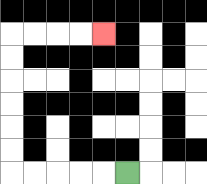{'start': '[5, 7]', 'end': '[4, 1]', 'path_directions': 'L,L,L,L,L,U,U,U,U,U,U,R,R,R,R', 'path_coordinates': '[[5, 7], [4, 7], [3, 7], [2, 7], [1, 7], [0, 7], [0, 6], [0, 5], [0, 4], [0, 3], [0, 2], [0, 1], [1, 1], [2, 1], [3, 1], [4, 1]]'}